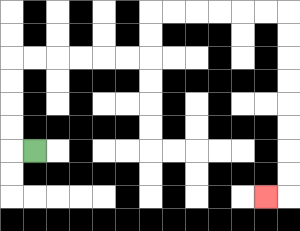{'start': '[1, 6]', 'end': '[11, 8]', 'path_directions': 'L,U,U,U,U,R,R,R,R,R,R,U,U,R,R,R,R,R,R,D,D,D,D,D,D,D,D,L', 'path_coordinates': '[[1, 6], [0, 6], [0, 5], [0, 4], [0, 3], [0, 2], [1, 2], [2, 2], [3, 2], [4, 2], [5, 2], [6, 2], [6, 1], [6, 0], [7, 0], [8, 0], [9, 0], [10, 0], [11, 0], [12, 0], [12, 1], [12, 2], [12, 3], [12, 4], [12, 5], [12, 6], [12, 7], [12, 8], [11, 8]]'}